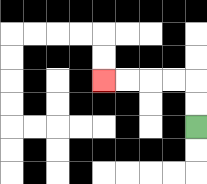{'start': '[8, 5]', 'end': '[4, 3]', 'path_directions': 'U,U,L,L,L,L', 'path_coordinates': '[[8, 5], [8, 4], [8, 3], [7, 3], [6, 3], [5, 3], [4, 3]]'}